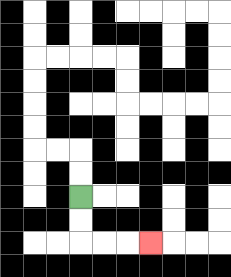{'start': '[3, 8]', 'end': '[6, 10]', 'path_directions': 'D,D,R,R,R', 'path_coordinates': '[[3, 8], [3, 9], [3, 10], [4, 10], [5, 10], [6, 10]]'}